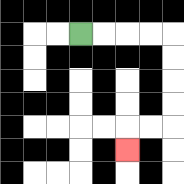{'start': '[3, 1]', 'end': '[5, 6]', 'path_directions': 'R,R,R,R,D,D,D,D,L,L,D', 'path_coordinates': '[[3, 1], [4, 1], [5, 1], [6, 1], [7, 1], [7, 2], [7, 3], [7, 4], [7, 5], [6, 5], [5, 5], [5, 6]]'}